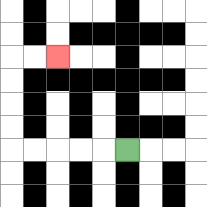{'start': '[5, 6]', 'end': '[2, 2]', 'path_directions': 'L,L,L,L,L,U,U,U,U,R,R', 'path_coordinates': '[[5, 6], [4, 6], [3, 6], [2, 6], [1, 6], [0, 6], [0, 5], [0, 4], [0, 3], [0, 2], [1, 2], [2, 2]]'}